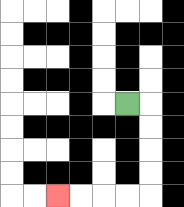{'start': '[5, 4]', 'end': '[2, 8]', 'path_directions': 'R,D,D,D,D,L,L,L,L', 'path_coordinates': '[[5, 4], [6, 4], [6, 5], [6, 6], [6, 7], [6, 8], [5, 8], [4, 8], [3, 8], [2, 8]]'}